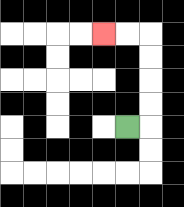{'start': '[5, 5]', 'end': '[4, 1]', 'path_directions': 'R,U,U,U,U,L,L', 'path_coordinates': '[[5, 5], [6, 5], [6, 4], [6, 3], [6, 2], [6, 1], [5, 1], [4, 1]]'}